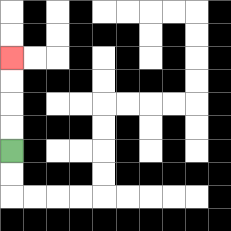{'start': '[0, 6]', 'end': '[0, 2]', 'path_directions': 'U,U,U,U', 'path_coordinates': '[[0, 6], [0, 5], [0, 4], [0, 3], [0, 2]]'}